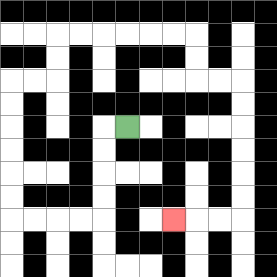{'start': '[5, 5]', 'end': '[7, 9]', 'path_directions': 'L,D,D,D,D,L,L,L,L,U,U,U,U,U,U,R,R,U,U,R,R,R,R,R,R,D,D,R,R,D,D,D,D,D,D,L,L,L', 'path_coordinates': '[[5, 5], [4, 5], [4, 6], [4, 7], [4, 8], [4, 9], [3, 9], [2, 9], [1, 9], [0, 9], [0, 8], [0, 7], [0, 6], [0, 5], [0, 4], [0, 3], [1, 3], [2, 3], [2, 2], [2, 1], [3, 1], [4, 1], [5, 1], [6, 1], [7, 1], [8, 1], [8, 2], [8, 3], [9, 3], [10, 3], [10, 4], [10, 5], [10, 6], [10, 7], [10, 8], [10, 9], [9, 9], [8, 9], [7, 9]]'}